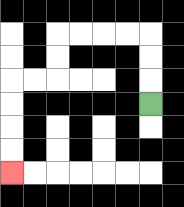{'start': '[6, 4]', 'end': '[0, 7]', 'path_directions': 'U,U,U,L,L,L,L,D,D,L,L,D,D,D,D', 'path_coordinates': '[[6, 4], [6, 3], [6, 2], [6, 1], [5, 1], [4, 1], [3, 1], [2, 1], [2, 2], [2, 3], [1, 3], [0, 3], [0, 4], [0, 5], [0, 6], [0, 7]]'}